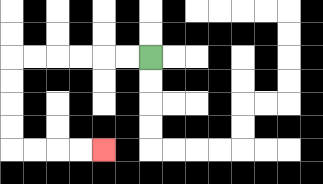{'start': '[6, 2]', 'end': '[4, 6]', 'path_directions': 'L,L,L,L,L,L,D,D,D,D,R,R,R,R', 'path_coordinates': '[[6, 2], [5, 2], [4, 2], [3, 2], [2, 2], [1, 2], [0, 2], [0, 3], [0, 4], [0, 5], [0, 6], [1, 6], [2, 6], [3, 6], [4, 6]]'}